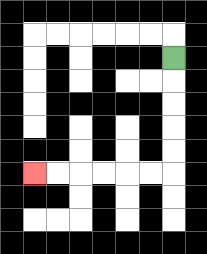{'start': '[7, 2]', 'end': '[1, 7]', 'path_directions': 'D,D,D,D,D,L,L,L,L,L,L', 'path_coordinates': '[[7, 2], [7, 3], [7, 4], [7, 5], [7, 6], [7, 7], [6, 7], [5, 7], [4, 7], [3, 7], [2, 7], [1, 7]]'}